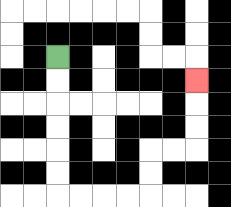{'start': '[2, 2]', 'end': '[8, 3]', 'path_directions': 'D,D,D,D,D,D,R,R,R,R,U,U,R,R,U,U,U', 'path_coordinates': '[[2, 2], [2, 3], [2, 4], [2, 5], [2, 6], [2, 7], [2, 8], [3, 8], [4, 8], [5, 8], [6, 8], [6, 7], [6, 6], [7, 6], [8, 6], [8, 5], [8, 4], [8, 3]]'}